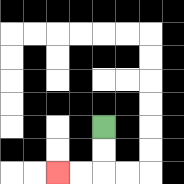{'start': '[4, 5]', 'end': '[2, 7]', 'path_directions': 'D,D,L,L', 'path_coordinates': '[[4, 5], [4, 6], [4, 7], [3, 7], [2, 7]]'}